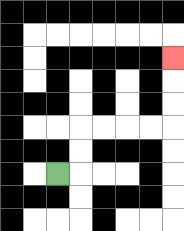{'start': '[2, 7]', 'end': '[7, 2]', 'path_directions': 'R,U,U,R,R,R,R,U,U,U', 'path_coordinates': '[[2, 7], [3, 7], [3, 6], [3, 5], [4, 5], [5, 5], [6, 5], [7, 5], [7, 4], [7, 3], [7, 2]]'}